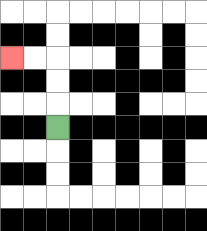{'start': '[2, 5]', 'end': '[0, 2]', 'path_directions': 'U,U,U,L,L', 'path_coordinates': '[[2, 5], [2, 4], [2, 3], [2, 2], [1, 2], [0, 2]]'}